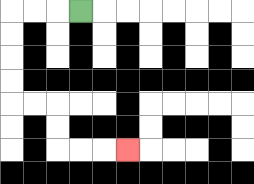{'start': '[3, 0]', 'end': '[5, 6]', 'path_directions': 'L,L,L,D,D,D,D,R,R,D,D,R,R,R', 'path_coordinates': '[[3, 0], [2, 0], [1, 0], [0, 0], [0, 1], [0, 2], [0, 3], [0, 4], [1, 4], [2, 4], [2, 5], [2, 6], [3, 6], [4, 6], [5, 6]]'}